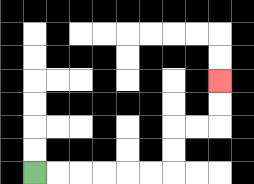{'start': '[1, 7]', 'end': '[9, 3]', 'path_directions': 'R,R,R,R,R,R,U,U,R,R,U,U', 'path_coordinates': '[[1, 7], [2, 7], [3, 7], [4, 7], [5, 7], [6, 7], [7, 7], [7, 6], [7, 5], [8, 5], [9, 5], [9, 4], [9, 3]]'}